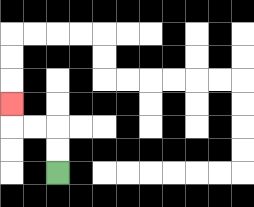{'start': '[2, 7]', 'end': '[0, 4]', 'path_directions': 'U,U,L,L,U', 'path_coordinates': '[[2, 7], [2, 6], [2, 5], [1, 5], [0, 5], [0, 4]]'}